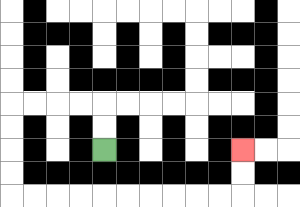{'start': '[4, 6]', 'end': '[10, 6]', 'path_directions': 'U,U,L,L,L,L,D,D,D,D,R,R,R,R,R,R,R,R,R,R,U,U', 'path_coordinates': '[[4, 6], [4, 5], [4, 4], [3, 4], [2, 4], [1, 4], [0, 4], [0, 5], [0, 6], [0, 7], [0, 8], [1, 8], [2, 8], [3, 8], [4, 8], [5, 8], [6, 8], [7, 8], [8, 8], [9, 8], [10, 8], [10, 7], [10, 6]]'}